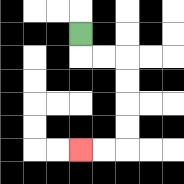{'start': '[3, 1]', 'end': '[3, 6]', 'path_directions': 'D,R,R,D,D,D,D,L,L', 'path_coordinates': '[[3, 1], [3, 2], [4, 2], [5, 2], [5, 3], [5, 4], [5, 5], [5, 6], [4, 6], [3, 6]]'}